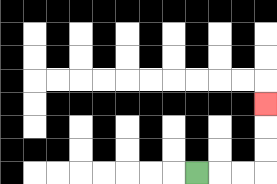{'start': '[8, 7]', 'end': '[11, 4]', 'path_directions': 'R,R,R,U,U,U', 'path_coordinates': '[[8, 7], [9, 7], [10, 7], [11, 7], [11, 6], [11, 5], [11, 4]]'}